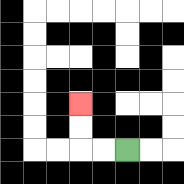{'start': '[5, 6]', 'end': '[3, 4]', 'path_directions': 'L,L,U,U', 'path_coordinates': '[[5, 6], [4, 6], [3, 6], [3, 5], [3, 4]]'}